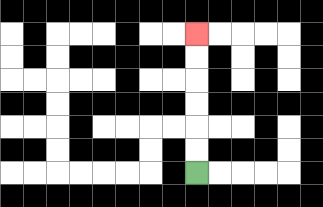{'start': '[8, 7]', 'end': '[8, 1]', 'path_directions': 'U,U,U,U,U,U', 'path_coordinates': '[[8, 7], [8, 6], [8, 5], [8, 4], [8, 3], [8, 2], [8, 1]]'}